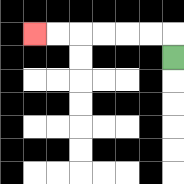{'start': '[7, 2]', 'end': '[1, 1]', 'path_directions': 'U,L,L,L,L,L,L', 'path_coordinates': '[[7, 2], [7, 1], [6, 1], [5, 1], [4, 1], [3, 1], [2, 1], [1, 1]]'}